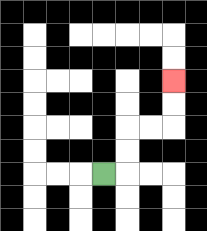{'start': '[4, 7]', 'end': '[7, 3]', 'path_directions': 'R,U,U,R,R,U,U', 'path_coordinates': '[[4, 7], [5, 7], [5, 6], [5, 5], [6, 5], [7, 5], [7, 4], [7, 3]]'}